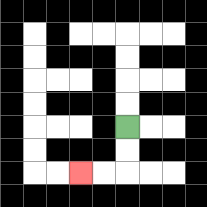{'start': '[5, 5]', 'end': '[3, 7]', 'path_directions': 'D,D,L,L', 'path_coordinates': '[[5, 5], [5, 6], [5, 7], [4, 7], [3, 7]]'}